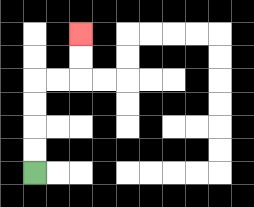{'start': '[1, 7]', 'end': '[3, 1]', 'path_directions': 'U,U,U,U,R,R,U,U', 'path_coordinates': '[[1, 7], [1, 6], [1, 5], [1, 4], [1, 3], [2, 3], [3, 3], [3, 2], [3, 1]]'}